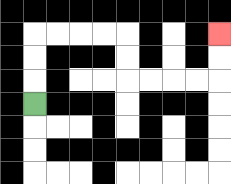{'start': '[1, 4]', 'end': '[9, 1]', 'path_directions': 'U,U,U,R,R,R,R,D,D,R,R,R,R,U,U', 'path_coordinates': '[[1, 4], [1, 3], [1, 2], [1, 1], [2, 1], [3, 1], [4, 1], [5, 1], [5, 2], [5, 3], [6, 3], [7, 3], [8, 3], [9, 3], [9, 2], [9, 1]]'}